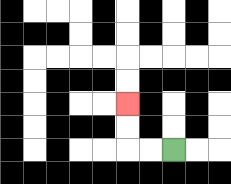{'start': '[7, 6]', 'end': '[5, 4]', 'path_directions': 'L,L,U,U', 'path_coordinates': '[[7, 6], [6, 6], [5, 6], [5, 5], [5, 4]]'}